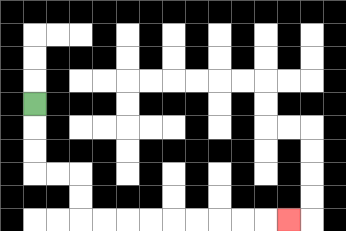{'start': '[1, 4]', 'end': '[12, 9]', 'path_directions': 'D,D,D,R,R,D,D,R,R,R,R,R,R,R,R,R', 'path_coordinates': '[[1, 4], [1, 5], [1, 6], [1, 7], [2, 7], [3, 7], [3, 8], [3, 9], [4, 9], [5, 9], [6, 9], [7, 9], [8, 9], [9, 9], [10, 9], [11, 9], [12, 9]]'}